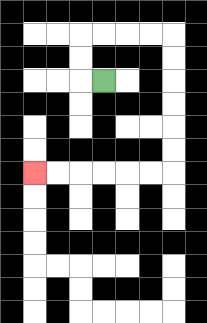{'start': '[4, 3]', 'end': '[1, 7]', 'path_directions': 'L,U,U,R,R,R,R,D,D,D,D,D,D,L,L,L,L,L,L', 'path_coordinates': '[[4, 3], [3, 3], [3, 2], [3, 1], [4, 1], [5, 1], [6, 1], [7, 1], [7, 2], [7, 3], [7, 4], [7, 5], [7, 6], [7, 7], [6, 7], [5, 7], [4, 7], [3, 7], [2, 7], [1, 7]]'}